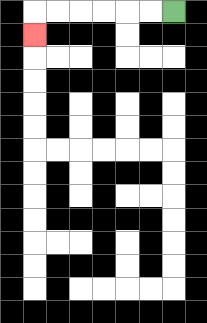{'start': '[7, 0]', 'end': '[1, 1]', 'path_directions': 'L,L,L,L,L,L,D', 'path_coordinates': '[[7, 0], [6, 0], [5, 0], [4, 0], [3, 0], [2, 0], [1, 0], [1, 1]]'}